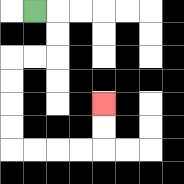{'start': '[1, 0]', 'end': '[4, 4]', 'path_directions': 'R,D,D,L,L,D,D,D,D,R,R,R,R,U,U', 'path_coordinates': '[[1, 0], [2, 0], [2, 1], [2, 2], [1, 2], [0, 2], [0, 3], [0, 4], [0, 5], [0, 6], [1, 6], [2, 6], [3, 6], [4, 6], [4, 5], [4, 4]]'}